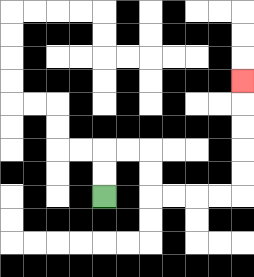{'start': '[4, 8]', 'end': '[10, 3]', 'path_directions': 'U,U,R,R,D,D,R,R,R,R,U,U,U,U,U', 'path_coordinates': '[[4, 8], [4, 7], [4, 6], [5, 6], [6, 6], [6, 7], [6, 8], [7, 8], [8, 8], [9, 8], [10, 8], [10, 7], [10, 6], [10, 5], [10, 4], [10, 3]]'}